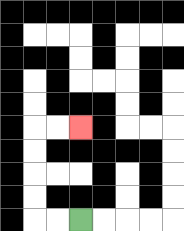{'start': '[3, 9]', 'end': '[3, 5]', 'path_directions': 'L,L,U,U,U,U,R,R', 'path_coordinates': '[[3, 9], [2, 9], [1, 9], [1, 8], [1, 7], [1, 6], [1, 5], [2, 5], [3, 5]]'}